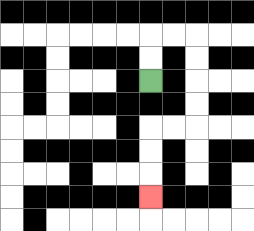{'start': '[6, 3]', 'end': '[6, 8]', 'path_directions': 'U,U,R,R,D,D,D,D,L,L,D,D,D', 'path_coordinates': '[[6, 3], [6, 2], [6, 1], [7, 1], [8, 1], [8, 2], [8, 3], [8, 4], [8, 5], [7, 5], [6, 5], [6, 6], [6, 7], [6, 8]]'}